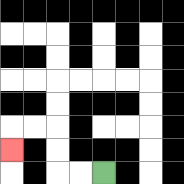{'start': '[4, 7]', 'end': '[0, 6]', 'path_directions': 'L,L,U,U,L,L,D', 'path_coordinates': '[[4, 7], [3, 7], [2, 7], [2, 6], [2, 5], [1, 5], [0, 5], [0, 6]]'}